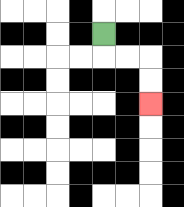{'start': '[4, 1]', 'end': '[6, 4]', 'path_directions': 'D,R,R,D,D', 'path_coordinates': '[[4, 1], [4, 2], [5, 2], [6, 2], [6, 3], [6, 4]]'}